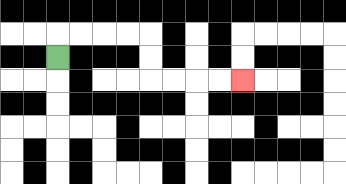{'start': '[2, 2]', 'end': '[10, 3]', 'path_directions': 'U,R,R,R,R,D,D,R,R,R,R', 'path_coordinates': '[[2, 2], [2, 1], [3, 1], [4, 1], [5, 1], [6, 1], [6, 2], [6, 3], [7, 3], [8, 3], [9, 3], [10, 3]]'}